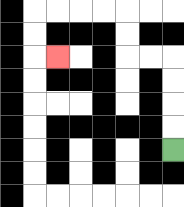{'start': '[7, 6]', 'end': '[2, 2]', 'path_directions': 'U,U,U,U,L,L,U,U,L,L,L,L,D,D,R', 'path_coordinates': '[[7, 6], [7, 5], [7, 4], [7, 3], [7, 2], [6, 2], [5, 2], [5, 1], [5, 0], [4, 0], [3, 0], [2, 0], [1, 0], [1, 1], [1, 2], [2, 2]]'}